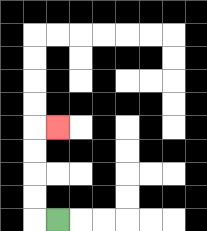{'start': '[2, 9]', 'end': '[2, 5]', 'path_directions': 'L,U,U,U,U,R', 'path_coordinates': '[[2, 9], [1, 9], [1, 8], [1, 7], [1, 6], [1, 5], [2, 5]]'}